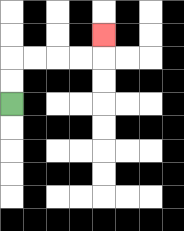{'start': '[0, 4]', 'end': '[4, 1]', 'path_directions': 'U,U,R,R,R,R,U', 'path_coordinates': '[[0, 4], [0, 3], [0, 2], [1, 2], [2, 2], [3, 2], [4, 2], [4, 1]]'}